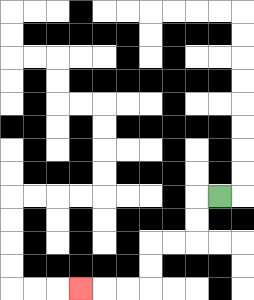{'start': '[9, 8]', 'end': '[3, 12]', 'path_directions': 'L,D,D,L,L,D,D,L,L,L', 'path_coordinates': '[[9, 8], [8, 8], [8, 9], [8, 10], [7, 10], [6, 10], [6, 11], [6, 12], [5, 12], [4, 12], [3, 12]]'}